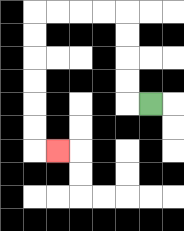{'start': '[6, 4]', 'end': '[2, 6]', 'path_directions': 'L,U,U,U,U,L,L,L,L,D,D,D,D,D,D,R', 'path_coordinates': '[[6, 4], [5, 4], [5, 3], [5, 2], [5, 1], [5, 0], [4, 0], [3, 0], [2, 0], [1, 0], [1, 1], [1, 2], [1, 3], [1, 4], [1, 5], [1, 6], [2, 6]]'}